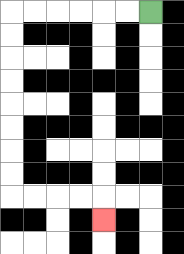{'start': '[6, 0]', 'end': '[4, 9]', 'path_directions': 'L,L,L,L,L,L,D,D,D,D,D,D,D,D,R,R,R,R,D', 'path_coordinates': '[[6, 0], [5, 0], [4, 0], [3, 0], [2, 0], [1, 0], [0, 0], [0, 1], [0, 2], [0, 3], [0, 4], [0, 5], [0, 6], [0, 7], [0, 8], [1, 8], [2, 8], [3, 8], [4, 8], [4, 9]]'}